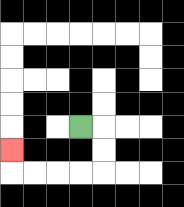{'start': '[3, 5]', 'end': '[0, 6]', 'path_directions': 'R,D,D,L,L,L,L,U', 'path_coordinates': '[[3, 5], [4, 5], [4, 6], [4, 7], [3, 7], [2, 7], [1, 7], [0, 7], [0, 6]]'}